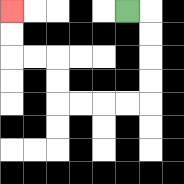{'start': '[5, 0]', 'end': '[0, 0]', 'path_directions': 'R,D,D,D,D,L,L,L,L,U,U,L,L,U,U', 'path_coordinates': '[[5, 0], [6, 0], [6, 1], [6, 2], [6, 3], [6, 4], [5, 4], [4, 4], [3, 4], [2, 4], [2, 3], [2, 2], [1, 2], [0, 2], [0, 1], [0, 0]]'}